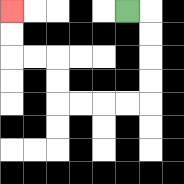{'start': '[5, 0]', 'end': '[0, 0]', 'path_directions': 'R,D,D,D,D,L,L,L,L,U,U,L,L,U,U', 'path_coordinates': '[[5, 0], [6, 0], [6, 1], [6, 2], [6, 3], [6, 4], [5, 4], [4, 4], [3, 4], [2, 4], [2, 3], [2, 2], [1, 2], [0, 2], [0, 1], [0, 0]]'}